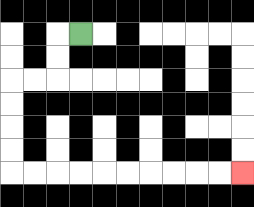{'start': '[3, 1]', 'end': '[10, 7]', 'path_directions': 'L,D,D,L,L,D,D,D,D,R,R,R,R,R,R,R,R,R,R', 'path_coordinates': '[[3, 1], [2, 1], [2, 2], [2, 3], [1, 3], [0, 3], [0, 4], [0, 5], [0, 6], [0, 7], [1, 7], [2, 7], [3, 7], [4, 7], [5, 7], [6, 7], [7, 7], [8, 7], [9, 7], [10, 7]]'}